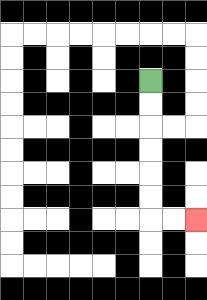{'start': '[6, 3]', 'end': '[8, 9]', 'path_directions': 'D,D,D,D,D,D,R,R', 'path_coordinates': '[[6, 3], [6, 4], [6, 5], [6, 6], [6, 7], [6, 8], [6, 9], [7, 9], [8, 9]]'}